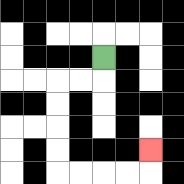{'start': '[4, 2]', 'end': '[6, 6]', 'path_directions': 'D,L,L,D,D,D,D,R,R,R,R,U', 'path_coordinates': '[[4, 2], [4, 3], [3, 3], [2, 3], [2, 4], [2, 5], [2, 6], [2, 7], [3, 7], [4, 7], [5, 7], [6, 7], [6, 6]]'}